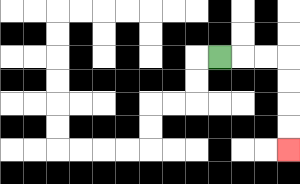{'start': '[9, 2]', 'end': '[12, 6]', 'path_directions': 'R,R,R,D,D,D,D', 'path_coordinates': '[[9, 2], [10, 2], [11, 2], [12, 2], [12, 3], [12, 4], [12, 5], [12, 6]]'}